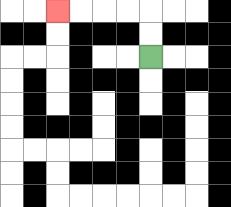{'start': '[6, 2]', 'end': '[2, 0]', 'path_directions': 'U,U,L,L,L,L', 'path_coordinates': '[[6, 2], [6, 1], [6, 0], [5, 0], [4, 0], [3, 0], [2, 0]]'}